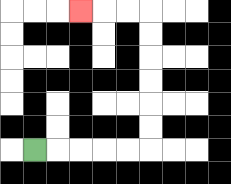{'start': '[1, 6]', 'end': '[3, 0]', 'path_directions': 'R,R,R,R,R,U,U,U,U,U,U,L,L,L', 'path_coordinates': '[[1, 6], [2, 6], [3, 6], [4, 6], [5, 6], [6, 6], [6, 5], [6, 4], [6, 3], [6, 2], [6, 1], [6, 0], [5, 0], [4, 0], [3, 0]]'}